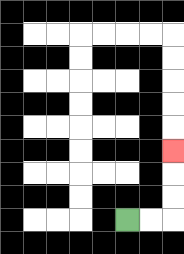{'start': '[5, 9]', 'end': '[7, 6]', 'path_directions': 'R,R,U,U,U', 'path_coordinates': '[[5, 9], [6, 9], [7, 9], [7, 8], [7, 7], [7, 6]]'}